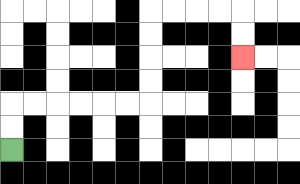{'start': '[0, 6]', 'end': '[10, 2]', 'path_directions': 'U,U,R,R,R,R,R,R,U,U,U,U,R,R,R,R,D,D', 'path_coordinates': '[[0, 6], [0, 5], [0, 4], [1, 4], [2, 4], [3, 4], [4, 4], [5, 4], [6, 4], [6, 3], [6, 2], [6, 1], [6, 0], [7, 0], [8, 0], [9, 0], [10, 0], [10, 1], [10, 2]]'}